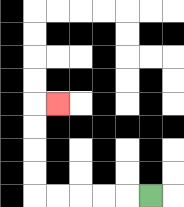{'start': '[6, 8]', 'end': '[2, 4]', 'path_directions': 'L,L,L,L,L,U,U,U,U,R', 'path_coordinates': '[[6, 8], [5, 8], [4, 8], [3, 8], [2, 8], [1, 8], [1, 7], [1, 6], [1, 5], [1, 4], [2, 4]]'}